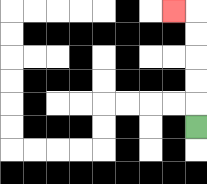{'start': '[8, 5]', 'end': '[7, 0]', 'path_directions': 'U,U,U,U,U,L', 'path_coordinates': '[[8, 5], [8, 4], [8, 3], [8, 2], [8, 1], [8, 0], [7, 0]]'}